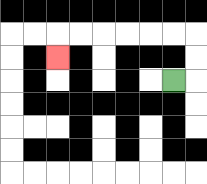{'start': '[7, 3]', 'end': '[2, 2]', 'path_directions': 'R,U,U,L,L,L,L,L,L,D', 'path_coordinates': '[[7, 3], [8, 3], [8, 2], [8, 1], [7, 1], [6, 1], [5, 1], [4, 1], [3, 1], [2, 1], [2, 2]]'}